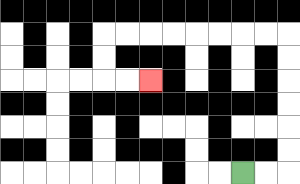{'start': '[10, 7]', 'end': '[6, 3]', 'path_directions': 'R,R,U,U,U,U,U,U,L,L,L,L,L,L,L,L,D,D,R,R', 'path_coordinates': '[[10, 7], [11, 7], [12, 7], [12, 6], [12, 5], [12, 4], [12, 3], [12, 2], [12, 1], [11, 1], [10, 1], [9, 1], [8, 1], [7, 1], [6, 1], [5, 1], [4, 1], [4, 2], [4, 3], [5, 3], [6, 3]]'}